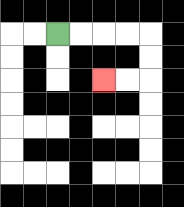{'start': '[2, 1]', 'end': '[4, 3]', 'path_directions': 'R,R,R,R,D,D,L,L', 'path_coordinates': '[[2, 1], [3, 1], [4, 1], [5, 1], [6, 1], [6, 2], [6, 3], [5, 3], [4, 3]]'}